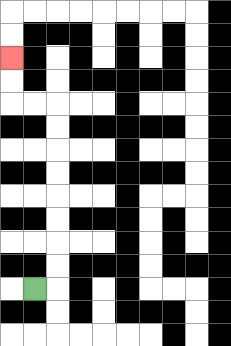{'start': '[1, 12]', 'end': '[0, 2]', 'path_directions': 'R,U,U,U,U,U,U,U,U,L,L,U,U', 'path_coordinates': '[[1, 12], [2, 12], [2, 11], [2, 10], [2, 9], [2, 8], [2, 7], [2, 6], [2, 5], [2, 4], [1, 4], [0, 4], [0, 3], [0, 2]]'}